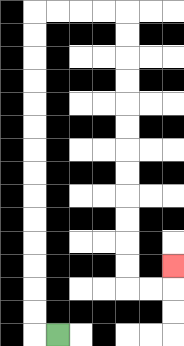{'start': '[2, 14]', 'end': '[7, 11]', 'path_directions': 'L,U,U,U,U,U,U,U,U,U,U,U,U,U,U,R,R,R,R,D,D,D,D,D,D,D,D,D,D,D,D,R,R,U', 'path_coordinates': '[[2, 14], [1, 14], [1, 13], [1, 12], [1, 11], [1, 10], [1, 9], [1, 8], [1, 7], [1, 6], [1, 5], [1, 4], [1, 3], [1, 2], [1, 1], [1, 0], [2, 0], [3, 0], [4, 0], [5, 0], [5, 1], [5, 2], [5, 3], [5, 4], [5, 5], [5, 6], [5, 7], [5, 8], [5, 9], [5, 10], [5, 11], [5, 12], [6, 12], [7, 12], [7, 11]]'}